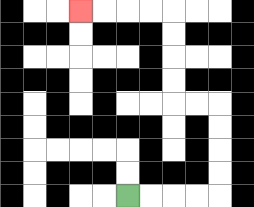{'start': '[5, 8]', 'end': '[3, 0]', 'path_directions': 'R,R,R,R,U,U,U,U,L,L,U,U,U,U,L,L,L,L', 'path_coordinates': '[[5, 8], [6, 8], [7, 8], [8, 8], [9, 8], [9, 7], [9, 6], [9, 5], [9, 4], [8, 4], [7, 4], [7, 3], [7, 2], [7, 1], [7, 0], [6, 0], [5, 0], [4, 0], [3, 0]]'}